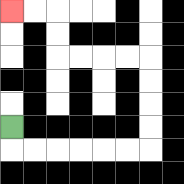{'start': '[0, 5]', 'end': '[0, 0]', 'path_directions': 'D,R,R,R,R,R,R,U,U,U,U,L,L,L,L,U,U,L,L', 'path_coordinates': '[[0, 5], [0, 6], [1, 6], [2, 6], [3, 6], [4, 6], [5, 6], [6, 6], [6, 5], [6, 4], [6, 3], [6, 2], [5, 2], [4, 2], [3, 2], [2, 2], [2, 1], [2, 0], [1, 0], [0, 0]]'}